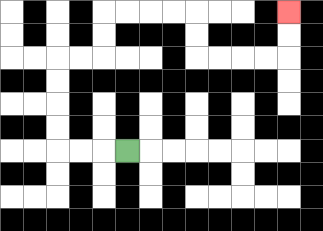{'start': '[5, 6]', 'end': '[12, 0]', 'path_directions': 'L,L,L,U,U,U,U,R,R,U,U,R,R,R,R,D,D,R,R,R,R,U,U', 'path_coordinates': '[[5, 6], [4, 6], [3, 6], [2, 6], [2, 5], [2, 4], [2, 3], [2, 2], [3, 2], [4, 2], [4, 1], [4, 0], [5, 0], [6, 0], [7, 0], [8, 0], [8, 1], [8, 2], [9, 2], [10, 2], [11, 2], [12, 2], [12, 1], [12, 0]]'}